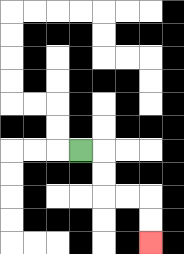{'start': '[3, 6]', 'end': '[6, 10]', 'path_directions': 'R,D,D,R,R,D,D', 'path_coordinates': '[[3, 6], [4, 6], [4, 7], [4, 8], [5, 8], [6, 8], [6, 9], [6, 10]]'}